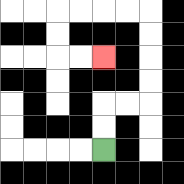{'start': '[4, 6]', 'end': '[4, 2]', 'path_directions': 'U,U,R,R,U,U,U,U,L,L,L,L,D,D,R,R', 'path_coordinates': '[[4, 6], [4, 5], [4, 4], [5, 4], [6, 4], [6, 3], [6, 2], [6, 1], [6, 0], [5, 0], [4, 0], [3, 0], [2, 0], [2, 1], [2, 2], [3, 2], [4, 2]]'}